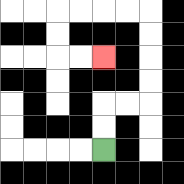{'start': '[4, 6]', 'end': '[4, 2]', 'path_directions': 'U,U,R,R,U,U,U,U,L,L,L,L,D,D,R,R', 'path_coordinates': '[[4, 6], [4, 5], [4, 4], [5, 4], [6, 4], [6, 3], [6, 2], [6, 1], [6, 0], [5, 0], [4, 0], [3, 0], [2, 0], [2, 1], [2, 2], [3, 2], [4, 2]]'}